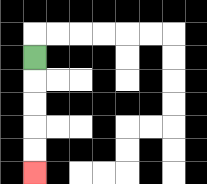{'start': '[1, 2]', 'end': '[1, 7]', 'path_directions': 'D,D,D,D,D', 'path_coordinates': '[[1, 2], [1, 3], [1, 4], [1, 5], [1, 6], [1, 7]]'}